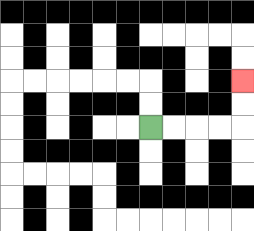{'start': '[6, 5]', 'end': '[10, 3]', 'path_directions': 'R,R,R,R,U,U', 'path_coordinates': '[[6, 5], [7, 5], [8, 5], [9, 5], [10, 5], [10, 4], [10, 3]]'}